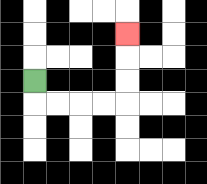{'start': '[1, 3]', 'end': '[5, 1]', 'path_directions': 'D,R,R,R,R,U,U,U', 'path_coordinates': '[[1, 3], [1, 4], [2, 4], [3, 4], [4, 4], [5, 4], [5, 3], [5, 2], [5, 1]]'}